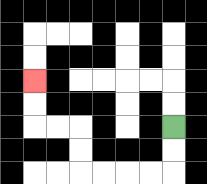{'start': '[7, 5]', 'end': '[1, 3]', 'path_directions': 'D,D,L,L,L,L,U,U,L,L,U,U', 'path_coordinates': '[[7, 5], [7, 6], [7, 7], [6, 7], [5, 7], [4, 7], [3, 7], [3, 6], [3, 5], [2, 5], [1, 5], [1, 4], [1, 3]]'}